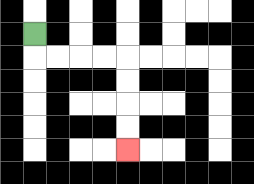{'start': '[1, 1]', 'end': '[5, 6]', 'path_directions': 'D,R,R,R,R,D,D,D,D', 'path_coordinates': '[[1, 1], [1, 2], [2, 2], [3, 2], [4, 2], [5, 2], [5, 3], [5, 4], [5, 5], [5, 6]]'}